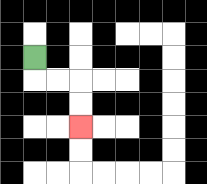{'start': '[1, 2]', 'end': '[3, 5]', 'path_directions': 'D,R,R,D,D', 'path_coordinates': '[[1, 2], [1, 3], [2, 3], [3, 3], [3, 4], [3, 5]]'}